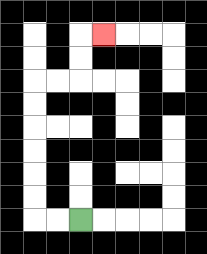{'start': '[3, 9]', 'end': '[4, 1]', 'path_directions': 'L,L,U,U,U,U,U,U,R,R,U,U,R', 'path_coordinates': '[[3, 9], [2, 9], [1, 9], [1, 8], [1, 7], [1, 6], [1, 5], [1, 4], [1, 3], [2, 3], [3, 3], [3, 2], [3, 1], [4, 1]]'}